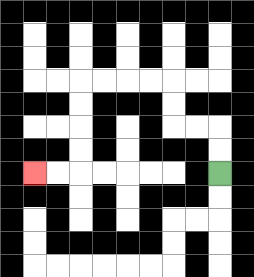{'start': '[9, 7]', 'end': '[1, 7]', 'path_directions': 'U,U,L,L,U,U,L,L,L,L,D,D,D,D,L,L', 'path_coordinates': '[[9, 7], [9, 6], [9, 5], [8, 5], [7, 5], [7, 4], [7, 3], [6, 3], [5, 3], [4, 3], [3, 3], [3, 4], [3, 5], [3, 6], [3, 7], [2, 7], [1, 7]]'}